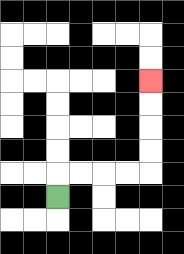{'start': '[2, 8]', 'end': '[6, 3]', 'path_directions': 'U,R,R,R,R,U,U,U,U', 'path_coordinates': '[[2, 8], [2, 7], [3, 7], [4, 7], [5, 7], [6, 7], [6, 6], [6, 5], [6, 4], [6, 3]]'}